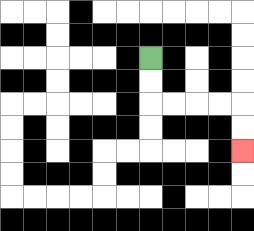{'start': '[6, 2]', 'end': '[10, 6]', 'path_directions': 'D,D,R,R,R,R,D,D', 'path_coordinates': '[[6, 2], [6, 3], [6, 4], [7, 4], [8, 4], [9, 4], [10, 4], [10, 5], [10, 6]]'}